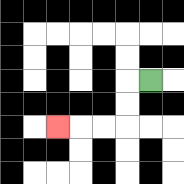{'start': '[6, 3]', 'end': '[2, 5]', 'path_directions': 'L,D,D,L,L,L', 'path_coordinates': '[[6, 3], [5, 3], [5, 4], [5, 5], [4, 5], [3, 5], [2, 5]]'}